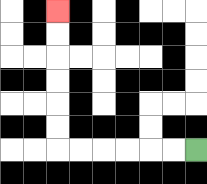{'start': '[8, 6]', 'end': '[2, 0]', 'path_directions': 'L,L,L,L,L,L,U,U,U,U,U,U', 'path_coordinates': '[[8, 6], [7, 6], [6, 6], [5, 6], [4, 6], [3, 6], [2, 6], [2, 5], [2, 4], [2, 3], [2, 2], [2, 1], [2, 0]]'}